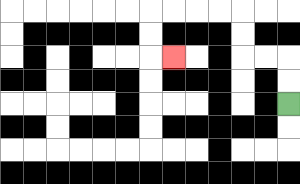{'start': '[12, 4]', 'end': '[7, 2]', 'path_directions': 'U,U,L,L,U,U,L,L,L,L,D,D,R', 'path_coordinates': '[[12, 4], [12, 3], [12, 2], [11, 2], [10, 2], [10, 1], [10, 0], [9, 0], [8, 0], [7, 0], [6, 0], [6, 1], [6, 2], [7, 2]]'}